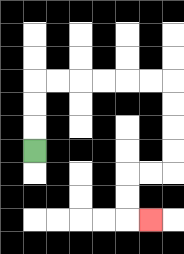{'start': '[1, 6]', 'end': '[6, 9]', 'path_directions': 'U,U,U,R,R,R,R,R,R,D,D,D,D,L,L,D,D,R', 'path_coordinates': '[[1, 6], [1, 5], [1, 4], [1, 3], [2, 3], [3, 3], [4, 3], [5, 3], [6, 3], [7, 3], [7, 4], [7, 5], [7, 6], [7, 7], [6, 7], [5, 7], [5, 8], [5, 9], [6, 9]]'}